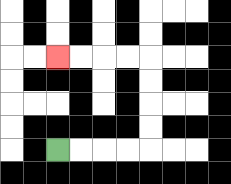{'start': '[2, 6]', 'end': '[2, 2]', 'path_directions': 'R,R,R,R,U,U,U,U,L,L,L,L', 'path_coordinates': '[[2, 6], [3, 6], [4, 6], [5, 6], [6, 6], [6, 5], [6, 4], [6, 3], [6, 2], [5, 2], [4, 2], [3, 2], [2, 2]]'}